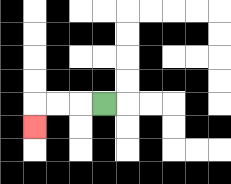{'start': '[4, 4]', 'end': '[1, 5]', 'path_directions': 'L,L,L,D', 'path_coordinates': '[[4, 4], [3, 4], [2, 4], [1, 4], [1, 5]]'}